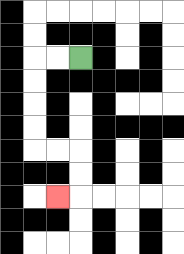{'start': '[3, 2]', 'end': '[2, 8]', 'path_directions': 'L,L,D,D,D,D,R,R,D,D,L', 'path_coordinates': '[[3, 2], [2, 2], [1, 2], [1, 3], [1, 4], [1, 5], [1, 6], [2, 6], [3, 6], [3, 7], [3, 8], [2, 8]]'}